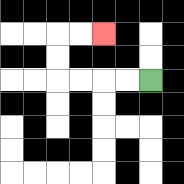{'start': '[6, 3]', 'end': '[4, 1]', 'path_directions': 'L,L,L,L,U,U,R,R', 'path_coordinates': '[[6, 3], [5, 3], [4, 3], [3, 3], [2, 3], [2, 2], [2, 1], [3, 1], [4, 1]]'}